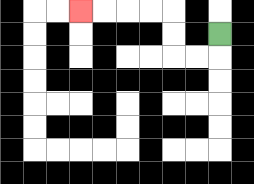{'start': '[9, 1]', 'end': '[3, 0]', 'path_directions': 'D,L,L,U,U,L,L,L,L', 'path_coordinates': '[[9, 1], [9, 2], [8, 2], [7, 2], [7, 1], [7, 0], [6, 0], [5, 0], [4, 0], [3, 0]]'}